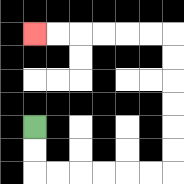{'start': '[1, 5]', 'end': '[1, 1]', 'path_directions': 'D,D,R,R,R,R,R,R,U,U,U,U,U,U,L,L,L,L,L,L', 'path_coordinates': '[[1, 5], [1, 6], [1, 7], [2, 7], [3, 7], [4, 7], [5, 7], [6, 7], [7, 7], [7, 6], [7, 5], [7, 4], [7, 3], [7, 2], [7, 1], [6, 1], [5, 1], [4, 1], [3, 1], [2, 1], [1, 1]]'}